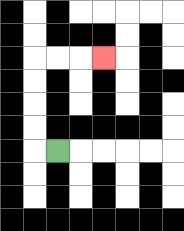{'start': '[2, 6]', 'end': '[4, 2]', 'path_directions': 'L,U,U,U,U,R,R,R', 'path_coordinates': '[[2, 6], [1, 6], [1, 5], [1, 4], [1, 3], [1, 2], [2, 2], [3, 2], [4, 2]]'}